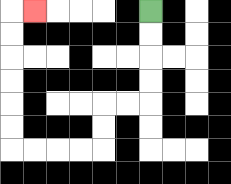{'start': '[6, 0]', 'end': '[1, 0]', 'path_directions': 'D,D,D,D,L,L,D,D,L,L,L,L,U,U,U,U,U,U,R', 'path_coordinates': '[[6, 0], [6, 1], [6, 2], [6, 3], [6, 4], [5, 4], [4, 4], [4, 5], [4, 6], [3, 6], [2, 6], [1, 6], [0, 6], [0, 5], [0, 4], [0, 3], [0, 2], [0, 1], [0, 0], [1, 0]]'}